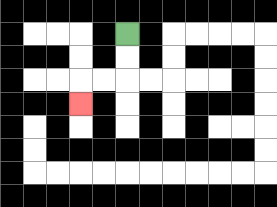{'start': '[5, 1]', 'end': '[3, 4]', 'path_directions': 'D,D,L,L,D', 'path_coordinates': '[[5, 1], [5, 2], [5, 3], [4, 3], [3, 3], [3, 4]]'}